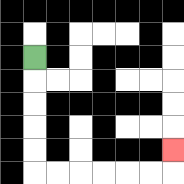{'start': '[1, 2]', 'end': '[7, 6]', 'path_directions': 'D,D,D,D,D,R,R,R,R,R,R,U', 'path_coordinates': '[[1, 2], [1, 3], [1, 4], [1, 5], [1, 6], [1, 7], [2, 7], [3, 7], [4, 7], [5, 7], [6, 7], [7, 7], [7, 6]]'}